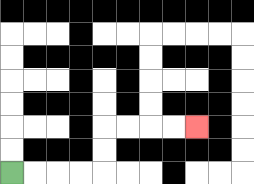{'start': '[0, 7]', 'end': '[8, 5]', 'path_directions': 'R,R,R,R,U,U,R,R,R,R', 'path_coordinates': '[[0, 7], [1, 7], [2, 7], [3, 7], [4, 7], [4, 6], [4, 5], [5, 5], [6, 5], [7, 5], [8, 5]]'}